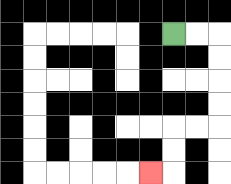{'start': '[7, 1]', 'end': '[6, 7]', 'path_directions': 'R,R,D,D,D,D,L,L,D,D,L', 'path_coordinates': '[[7, 1], [8, 1], [9, 1], [9, 2], [9, 3], [9, 4], [9, 5], [8, 5], [7, 5], [7, 6], [7, 7], [6, 7]]'}